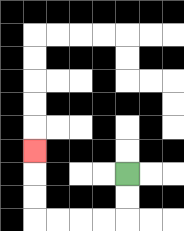{'start': '[5, 7]', 'end': '[1, 6]', 'path_directions': 'D,D,L,L,L,L,U,U,U', 'path_coordinates': '[[5, 7], [5, 8], [5, 9], [4, 9], [3, 9], [2, 9], [1, 9], [1, 8], [1, 7], [1, 6]]'}